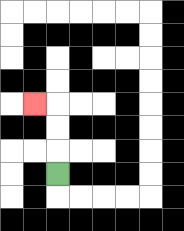{'start': '[2, 7]', 'end': '[1, 4]', 'path_directions': 'U,U,U,L', 'path_coordinates': '[[2, 7], [2, 6], [2, 5], [2, 4], [1, 4]]'}